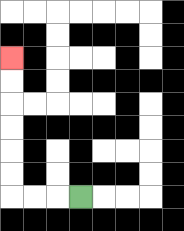{'start': '[3, 8]', 'end': '[0, 2]', 'path_directions': 'L,L,L,U,U,U,U,U,U', 'path_coordinates': '[[3, 8], [2, 8], [1, 8], [0, 8], [0, 7], [0, 6], [0, 5], [0, 4], [0, 3], [0, 2]]'}